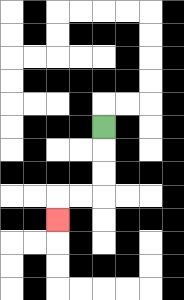{'start': '[4, 5]', 'end': '[2, 9]', 'path_directions': 'D,D,D,L,L,D', 'path_coordinates': '[[4, 5], [4, 6], [4, 7], [4, 8], [3, 8], [2, 8], [2, 9]]'}